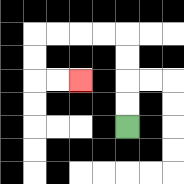{'start': '[5, 5]', 'end': '[3, 3]', 'path_directions': 'U,U,U,U,L,L,L,L,D,D,R,R', 'path_coordinates': '[[5, 5], [5, 4], [5, 3], [5, 2], [5, 1], [4, 1], [3, 1], [2, 1], [1, 1], [1, 2], [1, 3], [2, 3], [3, 3]]'}